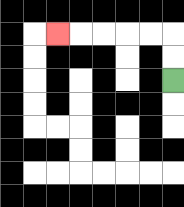{'start': '[7, 3]', 'end': '[2, 1]', 'path_directions': 'U,U,L,L,L,L,L', 'path_coordinates': '[[7, 3], [7, 2], [7, 1], [6, 1], [5, 1], [4, 1], [3, 1], [2, 1]]'}